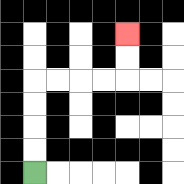{'start': '[1, 7]', 'end': '[5, 1]', 'path_directions': 'U,U,U,U,R,R,R,R,U,U', 'path_coordinates': '[[1, 7], [1, 6], [1, 5], [1, 4], [1, 3], [2, 3], [3, 3], [4, 3], [5, 3], [5, 2], [5, 1]]'}